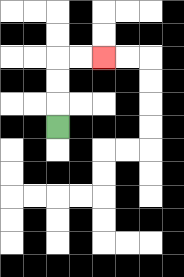{'start': '[2, 5]', 'end': '[4, 2]', 'path_directions': 'U,U,U,R,R', 'path_coordinates': '[[2, 5], [2, 4], [2, 3], [2, 2], [3, 2], [4, 2]]'}